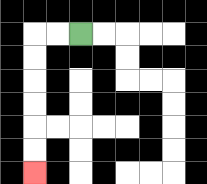{'start': '[3, 1]', 'end': '[1, 7]', 'path_directions': 'L,L,D,D,D,D,D,D', 'path_coordinates': '[[3, 1], [2, 1], [1, 1], [1, 2], [1, 3], [1, 4], [1, 5], [1, 6], [1, 7]]'}